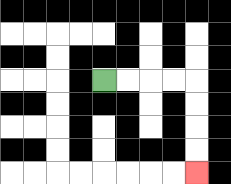{'start': '[4, 3]', 'end': '[8, 7]', 'path_directions': 'R,R,R,R,D,D,D,D', 'path_coordinates': '[[4, 3], [5, 3], [6, 3], [7, 3], [8, 3], [8, 4], [8, 5], [8, 6], [8, 7]]'}